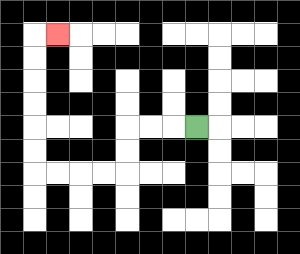{'start': '[8, 5]', 'end': '[2, 1]', 'path_directions': 'L,L,L,D,D,L,L,L,L,U,U,U,U,U,U,R', 'path_coordinates': '[[8, 5], [7, 5], [6, 5], [5, 5], [5, 6], [5, 7], [4, 7], [3, 7], [2, 7], [1, 7], [1, 6], [1, 5], [1, 4], [1, 3], [1, 2], [1, 1], [2, 1]]'}